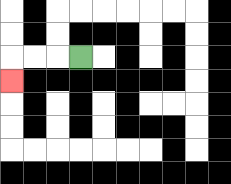{'start': '[3, 2]', 'end': '[0, 3]', 'path_directions': 'L,L,L,D', 'path_coordinates': '[[3, 2], [2, 2], [1, 2], [0, 2], [0, 3]]'}